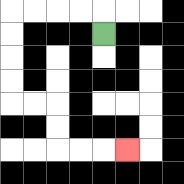{'start': '[4, 1]', 'end': '[5, 6]', 'path_directions': 'U,L,L,L,L,D,D,D,D,R,R,D,D,R,R,R', 'path_coordinates': '[[4, 1], [4, 0], [3, 0], [2, 0], [1, 0], [0, 0], [0, 1], [0, 2], [0, 3], [0, 4], [1, 4], [2, 4], [2, 5], [2, 6], [3, 6], [4, 6], [5, 6]]'}